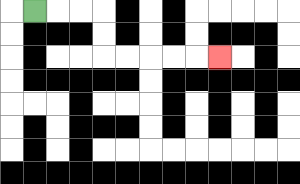{'start': '[1, 0]', 'end': '[9, 2]', 'path_directions': 'R,R,R,D,D,R,R,R,R,R', 'path_coordinates': '[[1, 0], [2, 0], [3, 0], [4, 0], [4, 1], [4, 2], [5, 2], [6, 2], [7, 2], [8, 2], [9, 2]]'}